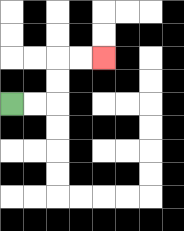{'start': '[0, 4]', 'end': '[4, 2]', 'path_directions': 'R,R,U,U,R,R', 'path_coordinates': '[[0, 4], [1, 4], [2, 4], [2, 3], [2, 2], [3, 2], [4, 2]]'}